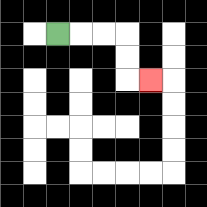{'start': '[2, 1]', 'end': '[6, 3]', 'path_directions': 'R,R,R,D,D,R', 'path_coordinates': '[[2, 1], [3, 1], [4, 1], [5, 1], [5, 2], [5, 3], [6, 3]]'}